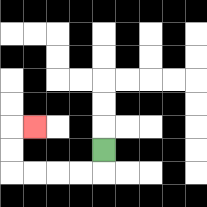{'start': '[4, 6]', 'end': '[1, 5]', 'path_directions': 'D,L,L,L,L,U,U,R', 'path_coordinates': '[[4, 6], [4, 7], [3, 7], [2, 7], [1, 7], [0, 7], [0, 6], [0, 5], [1, 5]]'}